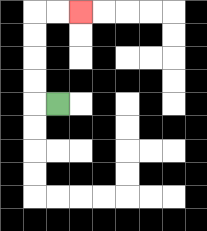{'start': '[2, 4]', 'end': '[3, 0]', 'path_directions': 'L,U,U,U,U,R,R', 'path_coordinates': '[[2, 4], [1, 4], [1, 3], [1, 2], [1, 1], [1, 0], [2, 0], [3, 0]]'}